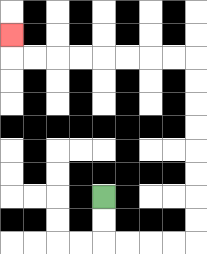{'start': '[4, 8]', 'end': '[0, 1]', 'path_directions': 'D,D,R,R,R,R,U,U,U,U,U,U,U,U,L,L,L,L,L,L,L,L,U', 'path_coordinates': '[[4, 8], [4, 9], [4, 10], [5, 10], [6, 10], [7, 10], [8, 10], [8, 9], [8, 8], [8, 7], [8, 6], [8, 5], [8, 4], [8, 3], [8, 2], [7, 2], [6, 2], [5, 2], [4, 2], [3, 2], [2, 2], [1, 2], [0, 2], [0, 1]]'}